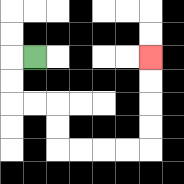{'start': '[1, 2]', 'end': '[6, 2]', 'path_directions': 'L,D,D,R,R,D,D,R,R,R,R,U,U,U,U', 'path_coordinates': '[[1, 2], [0, 2], [0, 3], [0, 4], [1, 4], [2, 4], [2, 5], [2, 6], [3, 6], [4, 6], [5, 6], [6, 6], [6, 5], [6, 4], [6, 3], [6, 2]]'}